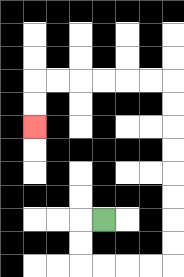{'start': '[4, 9]', 'end': '[1, 5]', 'path_directions': 'L,D,D,R,R,R,R,U,U,U,U,U,U,U,U,L,L,L,L,L,L,D,D', 'path_coordinates': '[[4, 9], [3, 9], [3, 10], [3, 11], [4, 11], [5, 11], [6, 11], [7, 11], [7, 10], [7, 9], [7, 8], [7, 7], [7, 6], [7, 5], [7, 4], [7, 3], [6, 3], [5, 3], [4, 3], [3, 3], [2, 3], [1, 3], [1, 4], [1, 5]]'}